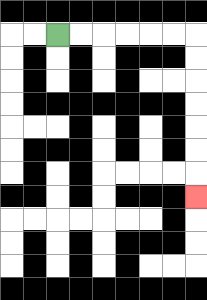{'start': '[2, 1]', 'end': '[8, 8]', 'path_directions': 'R,R,R,R,R,R,D,D,D,D,D,D,D', 'path_coordinates': '[[2, 1], [3, 1], [4, 1], [5, 1], [6, 1], [7, 1], [8, 1], [8, 2], [8, 3], [8, 4], [8, 5], [8, 6], [8, 7], [8, 8]]'}